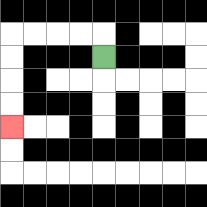{'start': '[4, 2]', 'end': '[0, 5]', 'path_directions': 'U,L,L,L,L,D,D,D,D', 'path_coordinates': '[[4, 2], [4, 1], [3, 1], [2, 1], [1, 1], [0, 1], [0, 2], [0, 3], [0, 4], [0, 5]]'}